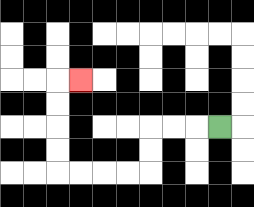{'start': '[9, 5]', 'end': '[3, 3]', 'path_directions': 'L,L,L,D,D,L,L,L,L,U,U,U,U,R', 'path_coordinates': '[[9, 5], [8, 5], [7, 5], [6, 5], [6, 6], [6, 7], [5, 7], [4, 7], [3, 7], [2, 7], [2, 6], [2, 5], [2, 4], [2, 3], [3, 3]]'}